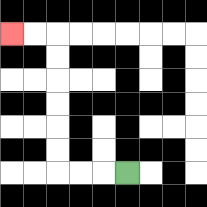{'start': '[5, 7]', 'end': '[0, 1]', 'path_directions': 'L,L,L,U,U,U,U,U,U,L,L', 'path_coordinates': '[[5, 7], [4, 7], [3, 7], [2, 7], [2, 6], [2, 5], [2, 4], [2, 3], [2, 2], [2, 1], [1, 1], [0, 1]]'}